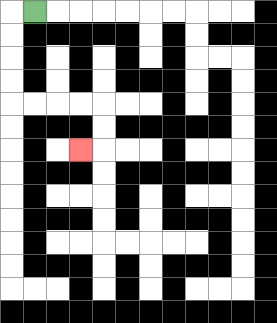{'start': '[1, 0]', 'end': '[3, 6]', 'path_directions': 'L,D,D,D,D,R,R,R,R,D,D,L', 'path_coordinates': '[[1, 0], [0, 0], [0, 1], [0, 2], [0, 3], [0, 4], [1, 4], [2, 4], [3, 4], [4, 4], [4, 5], [4, 6], [3, 6]]'}